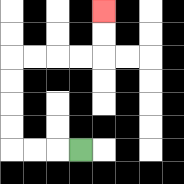{'start': '[3, 6]', 'end': '[4, 0]', 'path_directions': 'L,L,L,U,U,U,U,R,R,R,R,U,U', 'path_coordinates': '[[3, 6], [2, 6], [1, 6], [0, 6], [0, 5], [0, 4], [0, 3], [0, 2], [1, 2], [2, 2], [3, 2], [4, 2], [4, 1], [4, 0]]'}